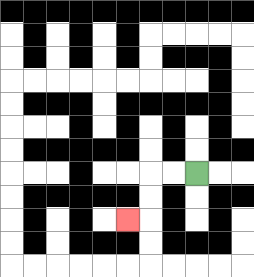{'start': '[8, 7]', 'end': '[5, 9]', 'path_directions': 'L,L,D,D,L', 'path_coordinates': '[[8, 7], [7, 7], [6, 7], [6, 8], [6, 9], [5, 9]]'}